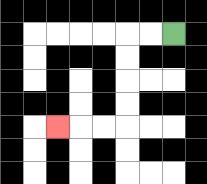{'start': '[7, 1]', 'end': '[2, 5]', 'path_directions': 'L,L,D,D,D,D,L,L,L', 'path_coordinates': '[[7, 1], [6, 1], [5, 1], [5, 2], [5, 3], [5, 4], [5, 5], [4, 5], [3, 5], [2, 5]]'}